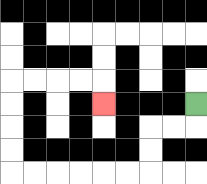{'start': '[8, 4]', 'end': '[4, 4]', 'path_directions': 'D,L,L,D,D,L,L,L,L,L,L,U,U,U,U,R,R,R,R,D', 'path_coordinates': '[[8, 4], [8, 5], [7, 5], [6, 5], [6, 6], [6, 7], [5, 7], [4, 7], [3, 7], [2, 7], [1, 7], [0, 7], [0, 6], [0, 5], [0, 4], [0, 3], [1, 3], [2, 3], [3, 3], [4, 3], [4, 4]]'}